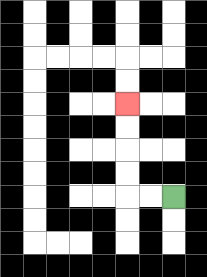{'start': '[7, 8]', 'end': '[5, 4]', 'path_directions': 'L,L,U,U,U,U', 'path_coordinates': '[[7, 8], [6, 8], [5, 8], [5, 7], [5, 6], [5, 5], [5, 4]]'}